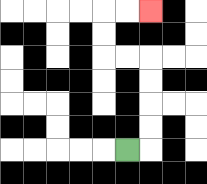{'start': '[5, 6]', 'end': '[6, 0]', 'path_directions': 'R,U,U,U,U,L,L,U,U,R,R', 'path_coordinates': '[[5, 6], [6, 6], [6, 5], [6, 4], [6, 3], [6, 2], [5, 2], [4, 2], [4, 1], [4, 0], [5, 0], [6, 0]]'}